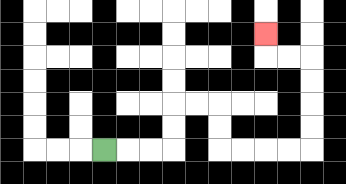{'start': '[4, 6]', 'end': '[11, 1]', 'path_directions': 'R,R,R,U,U,R,R,D,D,R,R,R,R,U,U,U,U,L,L,U', 'path_coordinates': '[[4, 6], [5, 6], [6, 6], [7, 6], [7, 5], [7, 4], [8, 4], [9, 4], [9, 5], [9, 6], [10, 6], [11, 6], [12, 6], [13, 6], [13, 5], [13, 4], [13, 3], [13, 2], [12, 2], [11, 2], [11, 1]]'}